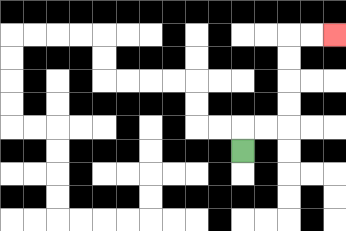{'start': '[10, 6]', 'end': '[14, 1]', 'path_directions': 'U,R,R,U,U,U,U,R,R', 'path_coordinates': '[[10, 6], [10, 5], [11, 5], [12, 5], [12, 4], [12, 3], [12, 2], [12, 1], [13, 1], [14, 1]]'}